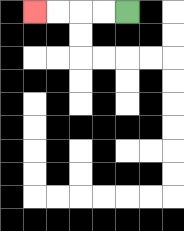{'start': '[5, 0]', 'end': '[1, 0]', 'path_directions': 'L,L,L,L', 'path_coordinates': '[[5, 0], [4, 0], [3, 0], [2, 0], [1, 0]]'}